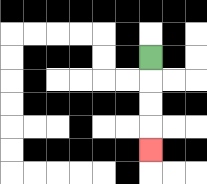{'start': '[6, 2]', 'end': '[6, 6]', 'path_directions': 'D,D,D,D', 'path_coordinates': '[[6, 2], [6, 3], [6, 4], [6, 5], [6, 6]]'}